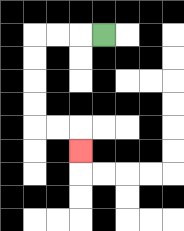{'start': '[4, 1]', 'end': '[3, 6]', 'path_directions': 'L,L,L,D,D,D,D,R,R,D', 'path_coordinates': '[[4, 1], [3, 1], [2, 1], [1, 1], [1, 2], [1, 3], [1, 4], [1, 5], [2, 5], [3, 5], [3, 6]]'}